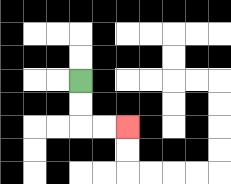{'start': '[3, 3]', 'end': '[5, 5]', 'path_directions': 'D,D,R,R', 'path_coordinates': '[[3, 3], [3, 4], [3, 5], [4, 5], [5, 5]]'}